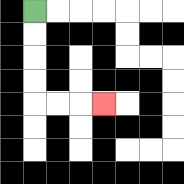{'start': '[1, 0]', 'end': '[4, 4]', 'path_directions': 'D,D,D,D,R,R,R', 'path_coordinates': '[[1, 0], [1, 1], [1, 2], [1, 3], [1, 4], [2, 4], [3, 4], [4, 4]]'}